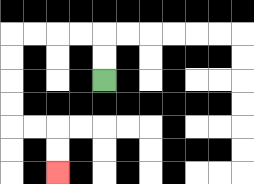{'start': '[4, 3]', 'end': '[2, 7]', 'path_directions': 'U,U,L,L,L,L,D,D,D,D,R,R,D,D', 'path_coordinates': '[[4, 3], [4, 2], [4, 1], [3, 1], [2, 1], [1, 1], [0, 1], [0, 2], [0, 3], [0, 4], [0, 5], [1, 5], [2, 5], [2, 6], [2, 7]]'}